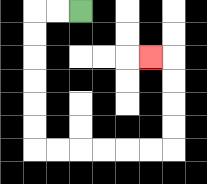{'start': '[3, 0]', 'end': '[6, 2]', 'path_directions': 'L,L,D,D,D,D,D,D,R,R,R,R,R,R,U,U,U,U,L', 'path_coordinates': '[[3, 0], [2, 0], [1, 0], [1, 1], [1, 2], [1, 3], [1, 4], [1, 5], [1, 6], [2, 6], [3, 6], [4, 6], [5, 6], [6, 6], [7, 6], [7, 5], [7, 4], [7, 3], [7, 2], [6, 2]]'}